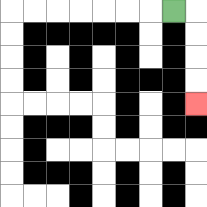{'start': '[7, 0]', 'end': '[8, 4]', 'path_directions': 'R,D,D,D,D', 'path_coordinates': '[[7, 0], [8, 0], [8, 1], [8, 2], [8, 3], [8, 4]]'}